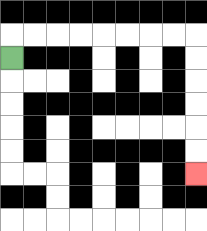{'start': '[0, 2]', 'end': '[8, 7]', 'path_directions': 'U,R,R,R,R,R,R,R,R,D,D,D,D,D,D', 'path_coordinates': '[[0, 2], [0, 1], [1, 1], [2, 1], [3, 1], [4, 1], [5, 1], [6, 1], [7, 1], [8, 1], [8, 2], [8, 3], [8, 4], [8, 5], [8, 6], [8, 7]]'}